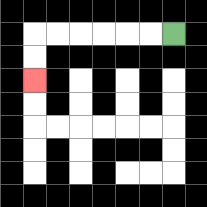{'start': '[7, 1]', 'end': '[1, 3]', 'path_directions': 'L,L,L,L,L,L,D,D', 'path_coordinates': '[[7, 1], [6, 1], [5, 1], [4, 1], [3, 1], [2, 1], [1, 1], [1, 2], [1, 3]]'}